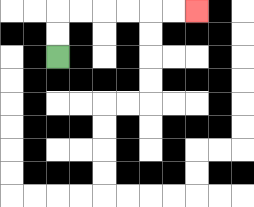{'start': '[2, 2]', 'end': '[8, 0]', 'path_directions': 'U,U,R,R,R,R,R,R', 'path_coordinates': '[[2, 2], [2, 1], [2, 0], [3, 0], [4, 0], [5, 0], [6, 0], [7, 0], [8, 0]]'}